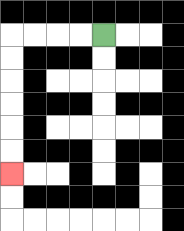{'start': '[4, 1]', 'end': '[0, 7]', 'path_directions': 'L,L,L,L,D,D,D,D,D,D', 'path_coordinates': '[[4, 1], [3, 1], [2, 1], [1, 1], [0, 1], [0, 2], [0, 3], [0, 4], [0, 5], [0, 6], [0, 7]]'}